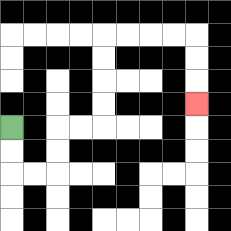{'start': '[0, 5]', 'end': '[8, 4]', 'path_directions': 'D,D,R,R,U,U,R,R,U,U,U,U,R,R,R,R,D,D,D', 'path_coordinates': '[[0, 5], [0, 6], [0, 7], [1, 7], [2, 7], [2, 6], [2, 5], [3, 5], [4, 5], [4, 4], [4, 3], [4, 2], [4, 1], [5, 1], [6, 1], [7, 1], [8, 1], [8, 2], [8, 3], [8, 4]]'}